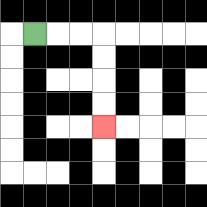{'start': '[1, 1]', 'end': '[4, 5]', 'path_directions': 'R,R,R,D,D,D,D', 'path_coordinates': '[[1, 1], [2, 1], [3, 1], [4, 1], [4, 2], [4, 3], [4, 4], [4, 5]]'}